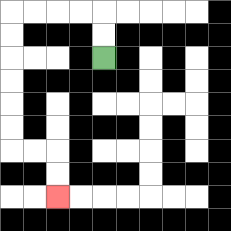{'start': '[4, 2]', 'end': '[2, 8]', 'path_directions': 'U,U,L,L,L,L,D,D,D,D,D,D,R,R,D,D', 'path_coordinates': '[[4, 2], [4, 1], [4, 0], [3, 0], [2, 0], [1, 0], [0, 0], [0, 1], [0, 2], [0, 3], [0, 4], [0, 5], [0, 6], [1, 6], [2, 6], [2, 7], [2, 8]]'}